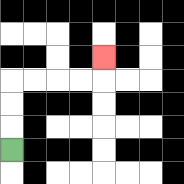{'start': '[0, 6]', 'end': '[4, 2]', 'path_directions': 'U,U,U,R,R,R,R,U', 'path_coordinates': '[[0, 6], [0, 5], [0, 4], [0, 3], [1, 3], [2, 3], [3, 3], [4, 3], [4, 2]]'}